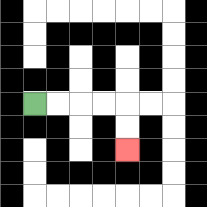{'start': '[1, 4]', 'end': '[5, 6]', 'path_directions': 'R,R,R,R,D,D', 'path_coordinates': '[[1, 4], [2, 4], [3, 4], [4, 4], [5, 4], [5, 5], [5, 6]]'}